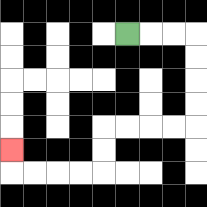{'start': '[5, 1]', 'end': '[0, 6]', 'path_directions': 'R,R,R,D,D,D,D,L,L,L,L,D,D,L,L,L,L,U', 'path_coordinates': '[[5, 1], [6, 1], [7, 1], [8, 1], [8, 2], [8, 3], [8, 4], [8, 5], [7, 5], [6, 5], [5, 5], [4, 5], [4, 6], [4, 7], [3, 7], [2, 7], [1, 7], [0, 7], [0, 6]]'}